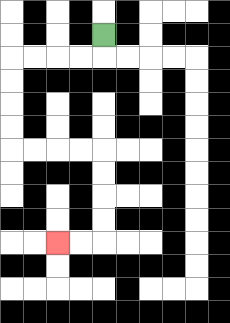{'start': '[4, 1]', 'end': '[2, 10]', 'path_directions': 'D,L,L,L,L,D,D,D,D,R,R,R,R,D,D,D,D,L,L', 'path_coordinates': '[[4, 1], [4, 2], [3, 2], [2, 2], [1, 2], [0, 2], [0, 3], [0, 4], [0, 5], [0, 6], [1, 6], [2, 6], [3, 6], [4, 6], [4, 7], [4, 8], [4, 9], [4, 10], [3, 10], [2, 10]]'}